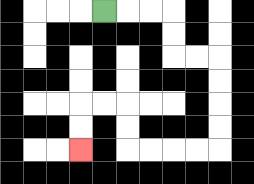{'start': '[4, 0]', 'end': '[3, 6]', 'path_directions': 'R,R,R,D,D,R,R,D,D,D,D,L,L,L,L,U,U,L,L,D,D', 'path_coordinates': '[[4, 0], [5, 0], [6, 0], [7, 0], [7, 1], [7, 2], [8, 2], [9, 2], [9, 3], [9, 4], [9, 5], [9, 6], [8, 6], [7, 6], [6, 6], [5, 6], [5, 5], [5, 4], [4, 4], [3, 4], [3, 5], [3, 6]]'}